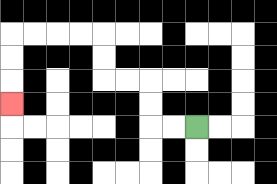{'start': '[8, 5]', 'end': '[0, 4]', 'path_directions': 'L,L,U,U,L,L,U,U,L,L,L,L,D,D,D', 'path_coordinates': '[[8, 5], [7, 5], [6, 5], [6, 4], [6, 3], [5, 3], [4, 3], [4, 2], [4, 1], [3, 1], [2, 1], [1, 1], [0, 1], [0, 2], [0, 3], [0, 4]]'}